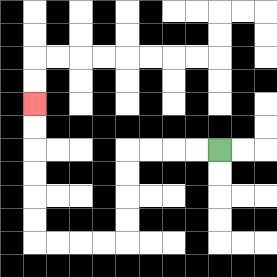{'start': '[9, 6]', 'end': '[1, 4]', 'path_directions': 'L,L,L,L,D,D,D,D,L,L,L,L,U,U,U,U,U,U', 'path_coordinates': '[[9, 6], [8, 6], [7, 6], [6, 6], [5, 6], [5, 7], [5, 8], [5, 9], [5, 10], [4, 10], [3, 10], [2, 10], [1, 10], [1, 9], [1, 8], [1, 7], [1, 6], [1, 5], [1, 4]]'}